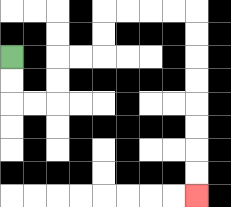{'start': '[0, 2]', 'end': '[8, 8]', 'path_directions': 'D,D,R,R,U,U,R,R,U,U,R,R,R,R,D,D,D,D,D,D,D,D', 'path_coordinates': '[[0, 2], [0, 3], [0, 4], [1, 4], [2, 4], [2, 3], [2, 2], [3, 2], [4, 2], [4, 1], [4, 0], [5, 0], [6, 0], [7, 0], [8, 0], [8, 1], [8, 2], [8, 3], [8, 4], [8, 5], [8, 6], [8, 7], [8, 8]]'}